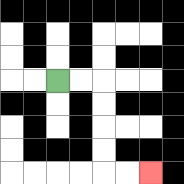{'start': '[2, 3]', 'end': '[6, 7]', 'path_directions': 'R,R,D,D,D,D,R,R', 'path_coordinates': '[[2, 3], [3, 3], [4, 3], [4, 4], [4, 5], [4, 6], [4, 7], [5, 7], [6, 7]]'}